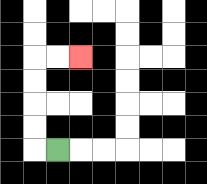{'start': '[2, 6]', 'end': '[3, 2]', 'path_directions': 'L,U,U,U,U,R,R', 'path_coordinates': '[[2, 6], [1, 6], [1, 5], [1, 4], [1, 3], [1, 2], [2, 2], [3, 2]]'}